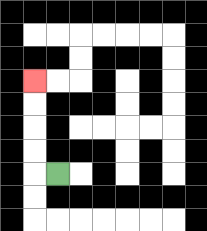{'start': '[2, 7]', 'end': '[1, 3]', 'path_directions': 'L,U,U,U,U', 'path_coordinates': '[[2, 7], [1, 7], [1, 6], [1, 5], [1, 4], [1, 3]]'}